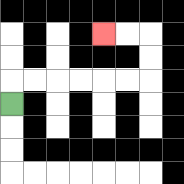{'start': '[0, 4]', 'end': '[4, 1]', 'path_directions': 'U,R,R,R,R,R,R,U,U,L,L', 'path_coordinates': '[[0, 4], [0, 3], [1, 3], [2, 3], [3, 3], [4, 3], [5, 3], [6, 3], [6, 2], [6, 1], [5, 1], [4, 1]]'}